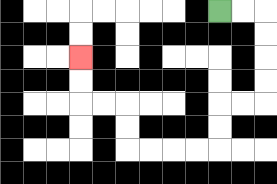{'start': '[9, 0]', 'end': '[3, 2]', 'path_directions': 'R,R,D,D,D,D,L,L,D,D,L,L,L,L,U,U,L,L,U,U', 'path_coordinates': '[[9, 0], [10, 0], [11, 0], [11, 1], [11, 2], [11, 3], [11, 4], [10, 4], [9, 4], [9, 5], [9, 6], [8, 6], [7, 6], [6, 6], [5, 6], [5, 5], [5, 4], [4, 4], [3, 4], [3, 3], [3, 2]]'}